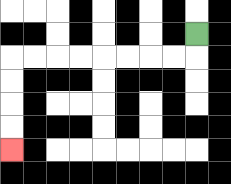{'start': '[8, 1]', 'end': '[0, 6]', 'path_directions': 'D,L,L,L,L,L,L,L,L,D,D,D,D', 'path_coordinates': '[[8, 1], [8, 2], [7, 2], [6, 2], [5, 2], [4, 2], [3, 2], [2, 2], [1, 2], [0, 2], [0, 3], [0, 4], [0, 5], [0, 6]]'}